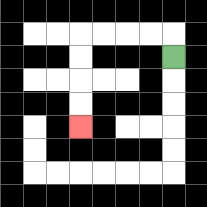{'start': '[7, 2]', 'end': '[3, 5]', 'path_directions': 'U,L,L,L,L,D,D,D,D', 'path_coordinates': '[[7, 2], [7, 1], [6, 1], [5, 1], [4, 1], [3, 1], [3, 2], [3, 3], [3, 4], [3, 5]]'}